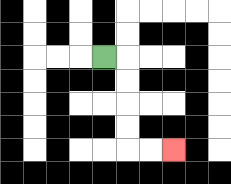{'start': '[4, 2]', 'end': '[7, 6]', 'path_directions': 'R,D,D,D,D,R,R', 'path_coordinates': '[[4, 2], [5, 2], [5, 3], [5, 4], [5, 5], [5, 6], [6, 6], [7, 6]]'}